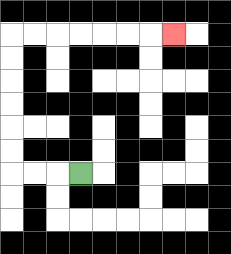{'start': '[3, 7]', 'end': '[7, 1]', 'path_directions': 'L,L,L,U,U,U,U,U,U,R,R,R,R,R,R,R', 'path_coordinates': '[[3, 7], [2, 7], [1, 7], [0, 7], [0, 6], [0, 5], [0, 4], [0, 3], [0, 2], [0, 1], [1, 1], [2, 1], [3, 1], [4, 1], [5, 1], [6, 1], [7, 1]]'}